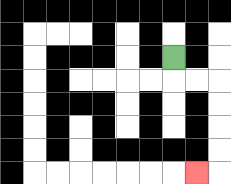{'start': '[7, 2]', 'end': '[8, 7]', 'path_directions': 'D,R,R,D,D,D,D,L', 'path_coordinates': '[[7, 2], [7, 3], [8, 3], [9, 3], [9, 4], [9, 5], [9, 6], [9, 7], [8, 7]]'}